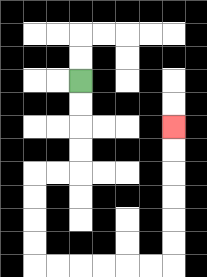{'start': '[3, 3]', 'end': '[7, 5]', 'path_directions': 'D,D,D,D,L,L,D,D,D,D,R,R,R,R,R,R,U,U,U,U,U,U', 'path_coordinates': '[[3, 3], [3, 4], [3, 5], [3, 6], [3, 7], [2, 7], [1, 7], [1, 8], [1, 9], [1, 10], [1, 11], [2, 11], [3, 11], [4, 11], [5, 11], [6, 11], [7, 11], [7, 10], [7, 9], [7, 8], [7, 7], [7, 6], [7, 5]]'}